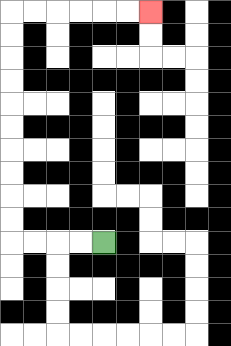{'start': '[4, 10]', 'end': '[6, 0]', 'path_directions': 'L,L,L,L,U,U,U,U,U,U,U,U,U,U,R,R,R,R,R,R', 'path_coordinates': '[[4, 10], [3, 10], [2, 10], [1, 10], [0, 10], [0, 9], [0, 8], [0, 7], [0, 6], [0, 5], [0, 4], [0, 3], [0, 2], [0, 1], [0, 0], [1, 0], [2, 0], [3, 0], [4, 0], [5, 0], [6, 0]]'}